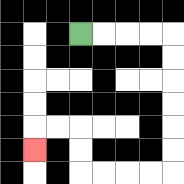{'start': '[3, 1]', 'end': '[1, 6]', 'path_directions': 'R,R,R,R,D,D,D,D,D,D,L,L,L,L,U,U,L,L,D', 'path_coordinates': '[[3, 1], [4, 1], [5, 1], [6, 1], [7, 1], [7, 2], [7, 3], [7, 4], [7, 5], [7, 6], [7, 7], [6, 7], [5, 7], [4, 7], [3, 7], [3, 6], [3, 5], [2, 5], [1, 5], [1, 6]]'}